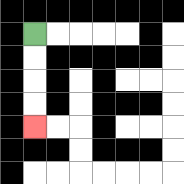{'start': '[1, 1]', 'end': '[1, 5]', 'path_directions': 'D,D,D,D', 'path_coordinates': '[[1, 1], [1, 2], [1, 3], [1, 4], [1, 5]]'}